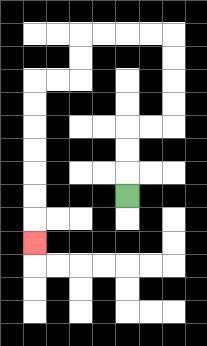{'start': '[5, 8]', 'end': '[1, 10]', 'path_directions': 'U,U,U,R,R,U,U,U,U,L,L,L,L,D,D,L,L,D,D,D,D,D,D,D', 'path_coordinates': '[[5, 8], [5, 7], [5, 6], [5, 5], [6, 5], [7, 5], [7, 4], [7, 3], [7, 2], [7, 1], [6, 1], [5, 1], [4, 1], [3, 1], [3, 2], [3, 3], [2, 3], [1, 3], [1, 4], [1, 5], [1, 6], [1, 7], [1, 8], [1, 9], [1, 10]]'}